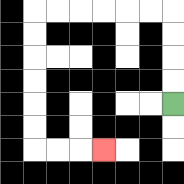{'start': '[7, 4]', 'end': '[4, 6]', 'path_directions': 'U,U,U,U,L,L,L,L,L,L,D,D,D,D,D,D,R,R,R', 'path_coordinates': '[[7, 4], [7, 3], [7, 2], [7, 1], [7, 0], [6, 0], [5, 0], [4, 0], [3, 0], [2, 0], [1, 0], [1, 1], [1, 2], [1, 3], [1, 4], [1, 5], [1, 6], [2, 6], [3, 6], [4, 6]]'}